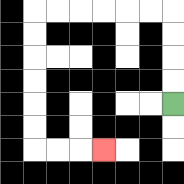{'start': '[7, 4]', 'end': '[4, 6]', 'path_directions': 'U,U,U,U,L,L,L,L,L,L,D,D,D,D,D,D,R,R,R', 'path_coordinates': '[[7, 4], [7, 3], [7, 2], [7, 1], [7, 0], [6, 0], [5, 0], [4, 0], [3, 0], [2, 0], [1, 0], [1, 1], [1, 2], [1, 3], [1, 4], [1, 5], [1, 6], [2, 6], [3, 6], [4, 6]]'}